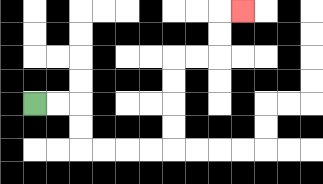{'start': '[1, 4]', 'end': '[10, 0]', 'path_directions': 'R,R,D,D,R,R,R,R,U,U,U,U,R,R,U,U,R', 'path_coordinates': '[[1, 4], [2, 4], [3, 4], [3, 5], [3, 6], [4, 6], [5, 6], [6, 6], [7, 6], [7, 5], [7, 4], [7, 3], [7, 2], [8, 2], [9, 2], [9, 1], [9, 0], [10, 0]]'}